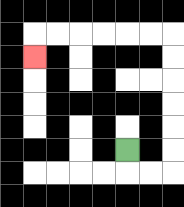{'start': '[5, 6]', 'end': '[1, 2]', 'path_directions': 'D,R,R,U,U,U,U,U,U,L,L,L,L,L,L,D', 'path_coordinates': '[[5, 6], [5, 7], [6, 7], [7, 7], [7, 6], [7, 5], [7, 4], [7, 3], [7, 2], [7, 1], [6, 1], [5, 1], [4, 1], [3, 1], [2, 1], [1, 1], [1, 2]]'}